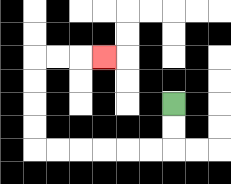{'start': '[7, 4]', 'end': '[4, 2]', 'path_directions': 'D,D,L,L,L,L,L,L,U,U,U,U,R,R,R', 'path_coordinates': '[[7, 4], [7, 5], [7, 6], [6, 6], [5, 6], [4, 6], [3, 6], [2, 6], [1, 6], [1, 5], [1, 4], [1, 3], [1, 2], [2, 2], [3, 2], [4, 2]]'}